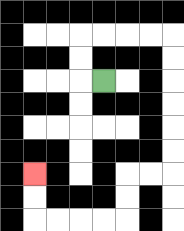{'start': '[4, 3]', 'end': '[1, 7]', 'path_directions': 'L,U,U,R,R,R,R,D,D,D,D,D,D,L,L,D,D,L,L,L,L,U,U', 'path_coordinates': '[[4, 3], [3, 3], [3, 2], [3, 1], [4, 1], [5, 1], [6, 1], [7, 1], [7, 2], [7, 3], [7, 4], [7, 5], [7, 6], [7, 7], [6, 7], [5, 7], [5, 8], [5, 9], [4, 9], [3, 9], [2, 9], [1, 9], [1, 8], [1, 7]]'}